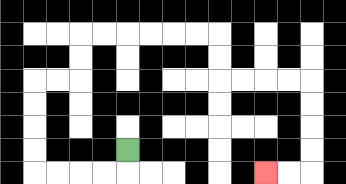{'start': '[5, 6]', 'end': '[11, 7]', 'path_directions': 'D,L,L,L,L,U,U,U,U,R,R,U,U,R,R,R,R,R,R,D,D,R,R,R,R,D,D,D,D,L,L', 'path_coordinates': '[[5, 6], [5, 7], [4, 7], [3, 7], [2, 7], [1, 7], [1, 6], [1, 5], [1, 4], [1, 3], [2, 3], [3, 3], [3, 2], [3, 1], [4, 1], [5, 1], [6, 1], [7, 1], [8, 1], [9, 1], [9, 2], [9, 3], [10, 3], [11, 3], [12, 3], [13, 3], [13, 4], [13, 5], [13, 6], [13, 7], [12, 7], [11, 7]]'}